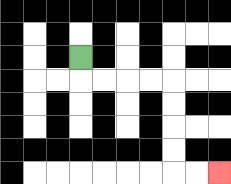{'start': '[3, 2]', 'end': '[9, 7]', 'path_directions': 'D,R,R,R,R,D,D,D,D,R,R', 'path_coordinates': '[[3, 2], [3, 3], [4, 3], [5, 3], [6, 3], [7, 3], [7, 4], [7, 5], [7, 6], [7, 7], [8, 7], [9, 7]]'}